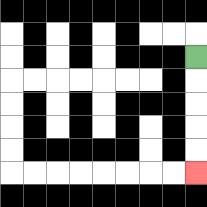{'start': '[8, 2]', 'end': '[8, 7]', 'path_directions': 'D,D,D,D,D', 'path_coordinates': '[[8, 2], [8, 3], [8, 4], [8, 5], [8, 6], [8, 7]]'}